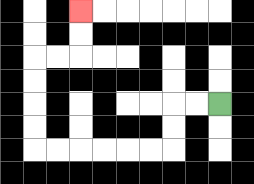{'start': '[9, 4]', 'end': '[3, 0]', 'path_directions': 'L,L,D,D,L,L,L,L,L,L,U,U,U,U,R,R,U,U', 'path_coordinates': '[[9, 4], [8, 4], [7, 4], [7, 5], [7, 6], [6, 6], [5, 6], [4, 6], [3, 6], [2, 6], [1, 6], [1, 5], [1, 4], [1, 3], [1, 2], [2, 2], [3, 2], [3, 1], [3, 0]]'}